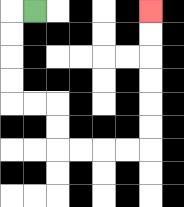{'start': '[1, 0]', 'end': '[6, 0]', 'path_directions': 'L,D,D,D,D,R,R,D,D,R,R,R,R,U,U,U,U,U,U', 'path_coordinates': '[[1, 0], [0, 0], [0, 1], [0, 2], [0, 3], [0, 4], [1, 4], [2, 4], [2, 5], [2, 6], [3, 6], [4, 6], [5, 6], [6, 6], [6, 5], [6, 4], [6, 3], [6, 2], [6, 1], [6, 0]]'}